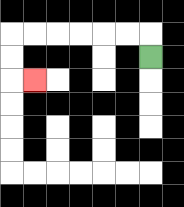{'start': '[6, 2]', 'end': '[1, 3]', 'path_directions': 'U,L,L,L,L,L,L,D,D,R', 'path_coordinates': '[[6, 2], [6, 1], [5, 1], [4, 1], [3, 1], [2, 1], [1, 1], [0, 1], [0, 2], [0, 3], [1, 3]]'}